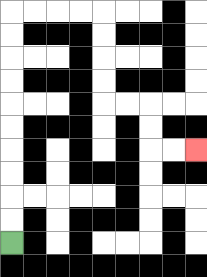{'start': '[0, 10]', 'end': '[8, 6]', 'path_directions': 'U,U,U,U,U,U,U,U,U,U,R,R,R,R,D,D,D,D,R,R,D,D,R,R', 'path_coordinates': '[[0, 10], [0, 9], [0, 8], [0, 7], [0, 6], [0, 5], [0, 4], [0, 3], [0, 2], [0, 1], [0, 0], [1, 0], [2, 0], [3, 0], [4, 0], [4, 1], [4, 2], [4, 3], [4, 4], [5, 4], [6, 4], [6, 5], [6, 6], [7, 6], [8, 6]]'}